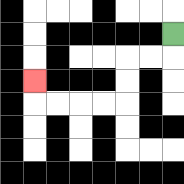{'start': '[7, 1]', 'end': '[1, 3]', 'path_directions': 'D,L,L,D,D,L,L,L,L,U', 'path_coordinates': '[[7, 1], [7, 2], [6, 2], [5, 2], [5, 3], [5, 4], [4, 4], [3, 4], [2, 4], [1, 4], [1, 3]]'}